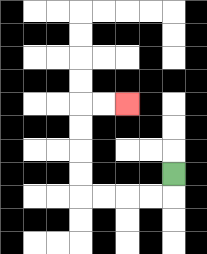{'start': '[7, 7]', 'end': '[5, 4]', 'path_directions': 'D,L,L,L,L,U,U,U,U,R,R', 'path_coordinates': '[[7, 7], [7, 8], [6, 8], [5, 8], [4, 8], [3, 8], [3, 7], [3, 6], [3, 5], [3, 4], [4, 4], [5, 4]]'}